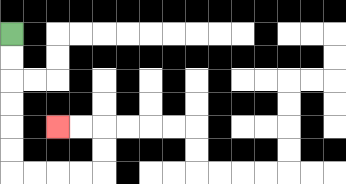{'start': '[0, 1]', 'end': '[2, 5]', 'path_directions': 'D,D,D,D,D,D,R,R,R,R,U,U,L,L', 'path_coordinates': '[[0, 1], [0, 2], [0, 3], [0, 4], [0, 5], [0, 6], [0, 7], [1, 7], [2, 7], [3, 7], [4, 7], [4, 6], [4, 5], [3, 5], [2, 5]]'}